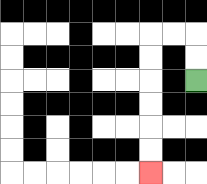{'start': '[8, 3]', 'end': '[6, 7]', 'path_directions': 'U,U,L,L,D,D,D,D,D,D', 'path_coordinates': '[[8, 3], [8, 2], [8, 1], [7, 1], [6, 1], [6, 2], [6, 3], [6, 4], [6, 5], [6, 6], [6, 7]]'}